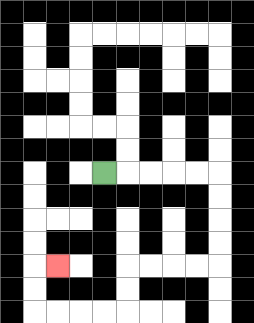{'start': '[4, 7]', 'end': '[2, 11]', 'path_directions': 'R,R,R,R,R,D,D,D,D,L,L,L,L,D,D,L,L,L,L,U,U,R', 'path_coordinates': '[[4, 7], [5, 7], [6, 7], [7, 7], [8, 7], [9, 7], [9, 8], [9, 9], [9, 10], [9, 11], [8, 11], [7, 11], [6, 11], [5, 11], [5, 12], [5, 13], [4, 13], [3, 13], [2, 13], [1, 13], [1, 12], [1, 11], [2, 11]]'}